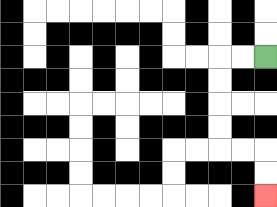{'start': '[11, 2]', 'end': '[11, 8]', 'path_directions': 'L,L,D,D,D,D,R,R,D,D', 'path_coordinates': '[[11, 2], [10, 2], [9, 2], [9, 3], [9, 4], [9, 5], [9, 6], [10, 6], [11, 6], [11, 7], [11, 8]]'}